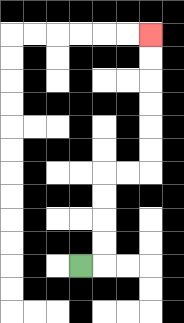{'start': '[3, 11]', 'end': '[6, 1]', 'path_directions': 'R,U,U,U,U,R,R,U,U,U,U,U,U', 'path_coordinates': '[[3, 11], [4, 11], [4, 10], [4, 9], [4, 8], [4, 7], [5, 7], [6, 7], [6, 6], [6, 5], [6, 4], [6, 3], [6, 2], [6, 1]]'}